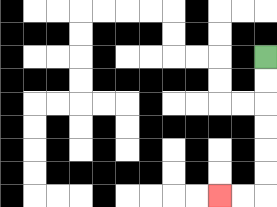{'start': '[11, 2]', 'end': '[9, 8]', 'path_directions': 'D,D,D,D,D,D,L,L', 'path_coordinates': '[[11, 2], [11, 3], [11, 4], [11, 5], [11, 6], [11, 7], [11, 8], [10, 8], [9, 8]]'}